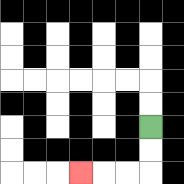{'start': '[6, 5]', 'end': '[3, 7]', 'path_directions': 'D,D,L,L,L', 'path_coordinates': '[[6, 5], [6, 6], [6, 7], [5, 7], [4, 7], [3, 7]]'}